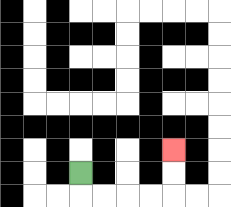{'start': '[3, 7]', 'end': '[7, 6]', 'path_directions': 'D,R,R,R,R,U,U', 'path_coordinates': '[[3, 7], [3, 8], [4, 8], [5, 8], [6, 8], [7, 8], [7, 7], [7, 6]]'}